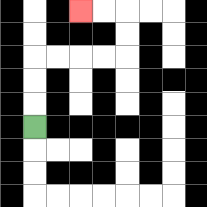{'start': '[1, 5]', 'end': '[3, 0]', 'path_directions': 'U,U,U,R,R,R,R,U,U,L,L', 'path_coordinates': '[[1, 5], [1, 4], [1, 3], [1, 2], [2, 2], [3, 2], [4, 2], [5, 2], [5, 1], [5, 0], [4, 0], [3, 0]]'}